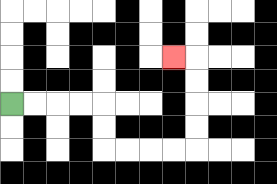{'start': '[0, 4]', 'end': '[7, 2]', 'path_directions': 'R,R,R,R,D,D,R,R,R,R,U,U,U,U,L', 'path_coordinates': '[[0, 4], [1, 4], [2, 4], [3, 4], [4, 4], [4, 5], [4, 6], [5, 6], [6, 6], [7, 6], [8, 6], [8, 5], [8, 4], [8, 3], [8, 2], [7, 2]]'}